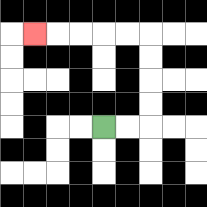{'start': '[4, 5]', 'end': '[1, 1]', 'path_directions': 'R,R,U,U,U,U,L,L,L,L,L', 'path_coordinates': '[[4, 5], [5, 5], [6, 5], [6, 4], [6, 3], [6, 2], [6, 1], [5, 1], [4, 1], [3, 1], [2, 1], [1, 1]]'}